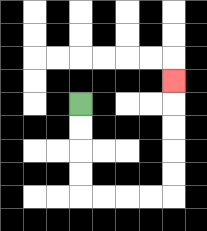{'start': '[3, 4]', 'end': '[7, 3]', 'path_directions': 'D,D,D,D,R,R,R,R,U,U,U,U,U', 'path_coordinates': '[[3, 4], [3, 5], [3, 6], [3, 7], [3, 8], [4, 8], [5, 8], [6, 8], [7, 8], [7, 7], [7, 6], [7, 5], [7, 4], [7, 3]]'}